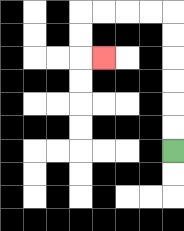{'start': '[7, 6]', 'end': '[4, 2]', 'path_directions': 'U,U,U,U,U,U,L,L,L,L,D,D,R', 'path_coordinates': '[[7, 6], [7, 5], [7, 4], [7, 3], [7, 2], [7, 1], [7, 0], [6, 0], [5, 0], [4, 0], [3, 0], [3, 1], [3, 2], [4, 2]]'}